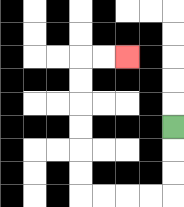{'start': '[7, 5]', 'end': '[5, 2]', 'path_directions': 'D,D,D,L,L,L,L,U,U,U,U,U,U,R,R', 'path_coordinates': '[[7, 5], [7, 6], [7, 7], [7, 8], [6, 8], [5, 8], [4, 8], [3, 8], [3, 7], [3, 6], [3, 5], [3, 4], [3, 3], [3, 2], [4, 2], [5, 2]]'}